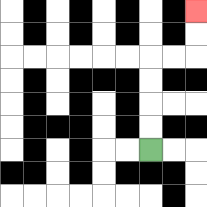{'start': '[6, 6]', 'end': '[8, 0]', 'path_directions': 'U,U,U,U,R,R,U,U', 'path_coordinates': '[[6, 6], [6, 5], [6, 4], [6, 3], [6, 2], [7, 2], [8, 2], [8, 1], [8, 0]]'}